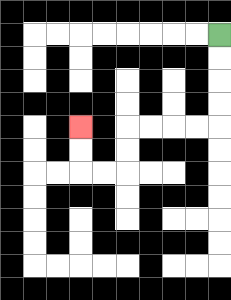{'start': '[9, 1]', 'end': '[3, 5]', 'path_directions': 'D,D,D,D,L,L,L,L,D,D,L,L,U,U', 'path_coordinates': '[[9, 1], [9, 2], [9, 3], [9, 4], [9, 5], [8, 5], [7, 5], [6, 5], [5, 5], [5, 6], [5, 7], [4, 7], [3, 7], [3, 6], [3, 5]]'}